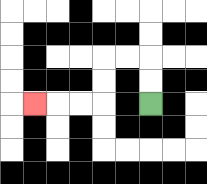{'start': '[6, 4]', 'end': '[1, 4]', 'path_directions': 'U,U,L,L,D,D,L,L,L', 'path_coordinates': '[[6, 4], [6, 3], [6, 2], [5, 2], [4, 2], [4, 3], [4, 4], [3, 4], [2, 4], [1, 4]]'}